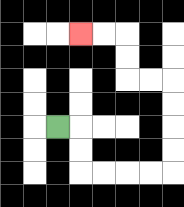{'start': '[2, 5]', 'end': '[3, 1]', 'path_directions': 'R,D,D,R,R,R,R,U,U,U,U,L,L,U,U,L,L', 'path_coordinates': '[[2, 5], [3, 5], [3, 6], [3, 7], [4, 7], [5, 7], [6, 7], [7, 7], [7, 6], [7, 5], [7, 4], [7, 3], [6, 3], [5, 3], [5, 2], [5, 1], [4, 1], [3, 1]]'}